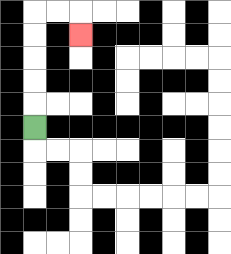{'start': '[1, 5]', 'end': '[3, 1]', 'path_directions': 'U,U,U,U,U,R,R,D', 'path_coordinates': '[[1, 5], [1, 4], [1, 3], [1, 2], [1, 1], [1, 0], [2, 0], [3, 0], [3, 1]]'}